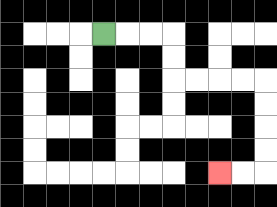{'start': '[4, 1]', 'end': '[9, 7]', 'path_directions': 'R,R,R,D,D,R,R,R,R,D,D,D,D,L,L', 'path_coordinates': '[[4, 1], [5, 1], [6, 1], [7, 1], [7, 2], [7, 3], [8, 3], [9, 3], [10, 3], [11, 3], [11, 4], [11, 5], [11, 6], [11, 7], [10, 7], [9, 7]]'}